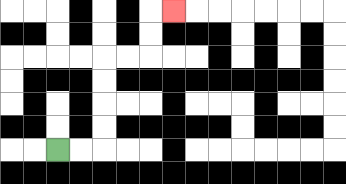{'start': '[2, 6]', 'end': '[7, 0]', 'path_directions': 'R,R,U,U,U,U,R,R,U,U,R', 'path_coordinates': '[[2, 6], [3, 6], [4, 6], [4, 5], [4, 4], [4, 3], [4, 2], [5, 2], [6, 2], [6, 1], [6, 0], [7, 0]]'}